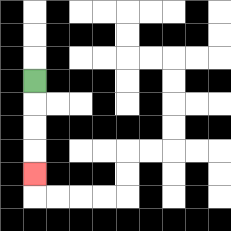{'start': '[1, 3]', 'end': '[1, 7]', 'path_directions': 'D,D,D,D', 'path_coordinates': '[[1, 3], [1, 4], [1, 5], [1, 6], [1, 7]]'}